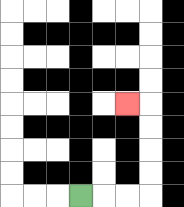{'start': '[3, 8]', 'end': '[5, 4]', 'path_directions': 'R,R,R,U,U,U,U,L', 'path_coordinates': '[[3, 8], [4, 8], [5, 8], [6, 8], [6, 7], [6, 6], [6, 5], [6, 4], [5, 4]]'}